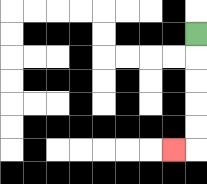{'start': '[8, 1]', 'end': '[7, 6]', 'path_directions': 'D,D,D,D,D,L', 'path_coordinates': '[[8, 1], [8, 2], [8, 3], [8, 4], [8, 5], [8, 6], [7, 6]]'}